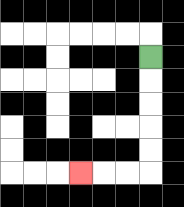{'start': '[6, 2]', 'end': '[3, 7]', 'path_directions': 'D,D,D,D,D,L,L,L', 'path_coordinates': '[[6, 2], [6, 3], [6, 4], [6, 5], [6, 6], [6, 7], [5, 7], [4, 7], [3, 7]]'}